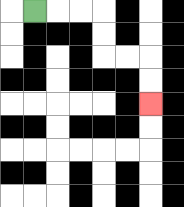{'start': '[1, 0]', 'end': '[6, 4]', 'path_directions': 'R,R,R,D,D,R,R,D,D', 'path_coordinates': '[[1, 0], [2, 0], [3, 0], [4, 0], [4, 1], [4, 2], [5, 2], [6, 2], [6, 3], [6, 4]]'}